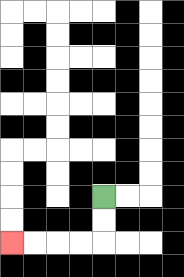{'start': '[4, 8]', 'end': '[0, 10]', 'path_directions': 'D,D,L,L,L,L', 'path_coordinates': '[[4, 8], [4, 9], [4, 10], [3, 10], [2, 10], [1, 10], [0, 10]]'}